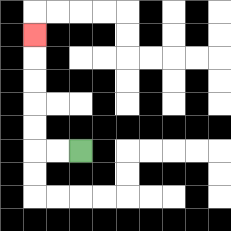{'start': '[3, 6]', 'end': '[1, 1]', 'path_directions': 'L,L,U,U,U,U,U', 'path_coordinates': '[[3, 6], [2, 6], [1, 6], [1, 5], [1, 4], [1, 3], [1, 2], [1, 1]]'}